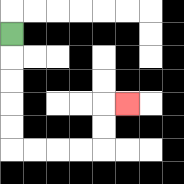{'start': '[0, 1]', 'end': '[5, 4]', 'path_directions': 'D,D,D,D,D,R,R,R,R,U,U,R', 'path_coordinates': '[[0, 1], [0, 2], [0, 3], [0, 4], [0, 5], [0, 6], [1, 6], [2, 6], [3, 6], [4, 6], [4, 5], [4, 4], [5, 4]]'}